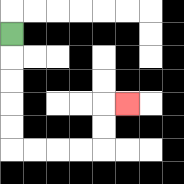{'start': '[0, 1]', 'end': '[5, 4]', 'path_directions': 'D,D,D,D,D,R,R,R,R,U,U,R', 'path_coordinates': '[[0, 1], [0, 2], [0, 3], [0, 4], [0, 5], [0, 6], [1, 6], [2, 6], [3, 6], [4, 6], [4, 5], [4, 4], [5, 4]]'}